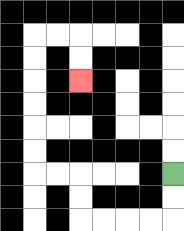{'start': '[7, 7]', 'end': '[3, 3]', 'path_directions': 'D,D,L,L,L,L,U,U,L,L,U,U,U,U,U,U,R,R,D,D', 'path_coordinates': '[[7, 7], [7, 8], [7, 9], [6, 9], [5, 9], [4, 9], [3, 9], [3, 8], [3, 7], [2, 7], [1, 7], [1, 6], [1, 5], [1, 4], [1, 3], [1, 2], [1, 1], [2, 1], [3, 1], [3, 2], [3, 3]]'}